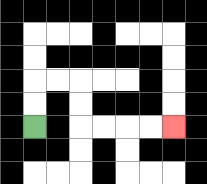{'start': '[1, 5]', 'end': '[7, 5]', 'path_directions': 'U,U,R,R,D,D,R,R,R,R', 'path_coordinates': '[[1, 5], [1, 4], [1, 3], [2, 3], [3, 3], [3, 4], [3, 5], [4, 5], [5, 5], [6, 5], [7, 5]]'}